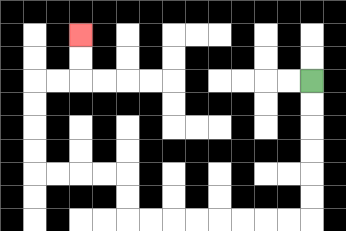{'start': '[13, 3]', 'end': '[3, 1]', 'path_directions': 'D,D,D,D,D,D,L,L,L,L,L,L,L,L,U,U,L,L,L,L,U,U,U,U,R,R,U,U', 'path_coordinates': '[[13, 3], [13, 4], [13, 5], [13, 6], [13, 7], [13, 8], [13, 9], [12, 9], [11, 9], [10, 9], [9, 9], [8, 9], [7, 9], [6, 9], [5, 9], [5, 8], [5, 7], [4, 7], [3, 7], [2, 7], [1, 7], [1, 6], [1, 5], [1, 4], [1, 3], [2, 3], [3, 3], [3, 2], [3, 1]]'}